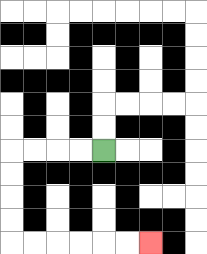{'start': '[4, 6]', 'end': '[6, 10]', 'path_directions': 'L,L,L,L,D,D,D,D,R,R,R,R,R,R', 'path_coordinates': '[[4, 6], [3, 6], [2, 6], [1, 6], [0, 6], [0, 7], [0, 8], [0, 9], [0, 10], [1, 10], [2, 10], [3, 10], [4, 10], [5, 10], [6, 10]]'}